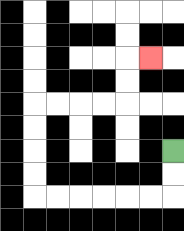{'start': '[7, 6]', 'end': '[6, 2]', 'path_directions': 'D,D,L,L,L,L,L,L,U,U,U,U,R,R,R,R,U,U,R', 'path_coordinates': '[[7, 6], [7, 7], [7, 8], [6, 8], [5, 8], [4, 8], [3, 8], [2, 8], [1, 8], [1, 7], [1, 6], [1, 5], [1, 4], [2, 4], [3, 4], [4, 4], [5, 4], [5, 3], [5, 2], [6, 2]]'}